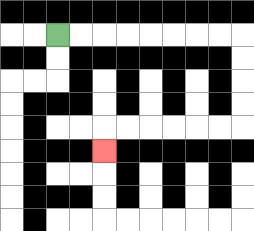{'start': '[2, 1]', 'end': '[4, 6]', 'path_directions': 'R,R,R,R,R,R,R,R,D,D,D,D,L,L,L,L,L,L,D', 'path_coordinates': '[[2, 1], [3, 1], [4, 1], [5, 1], [6, 1], [7, 1], [8, 1], [9, 1], [10, 1], [10, 2], [10, 3], [10, 4], [10, 5], [9, 5], [8, 5], [7, 5], [6, 5], [5, 5], [4, 5], [4, 6]]'}